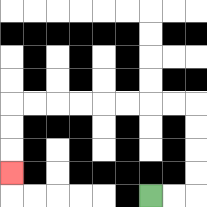{'start': '[6, 8]', 'end': '[0, 7]', 'path_directions': 'R,R,U,U,U,U,L,L,L,L,L,L,L,L,D,D,D', 'path_coordinates': '[[6, 8], [7, 8], [8, 8], [8, 7], [8, 6], [8, 5], [8, 4], [7, 4], [6, 4], [5, 4], [4, 4], [3, 4], [2, 4], [1, 4], [0, 4], [0, 5], [0, 6], [0, 7]]'}